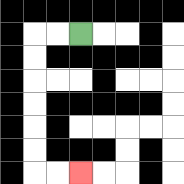{'start': '[3, 1]', 'end': '[3, 7]', 'path_directions': 'L,L,D,D,D,D,D,D,R,R', 'path_coordinates': '[[3, 1], [2, 1], [1, 1], [1, 2], [1, 3], [1, 4], [1, 5], [1, 6], [1, 7], [2, 7], [3, 7]]'}